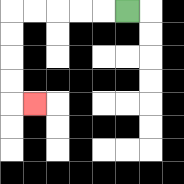{'start': '[5, 0]', 'end': '[1, 4]', 'path_directions': 'L,L,L,L,L,D,D,D,D,R', 'path_coordinates': '[[5, 0], [4, 0], [3, 0], [2, 0], [1, 0], [0, 0], [0, 1], [0, 2], [0, 3], [0, 4], [1, 4]]'}